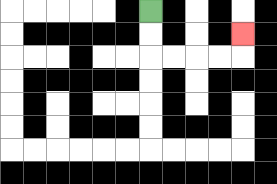{'start': '[6, 0]', 'end': '[10, 1]', 'path_directions': 'D,D,R,R,R,R,U', 'path_coordinates': '[[6, 0], [6, 1], [6, 2], [7, 2], [8, 2], [9, 2], [10, 2], [10, 1]]'}